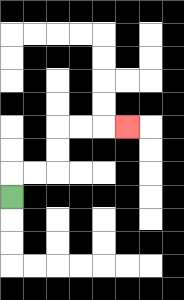{'start': '[0, 8]', 'end': '[5, 5]', 'path_directions': 'U,R,R,U,U,R,R,R', 'path_coordinates': '[[0, 8], [0, 7], [1, 7], [2, 7], [2, 6], [2, 5], [3, 5], [4, 5], [5, 5]]'}